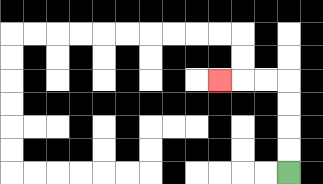{'start': '[12, 7]', 'end': '[9, 3]', 'path_directions': 'U,U,U,U,L,L,L', 'path_coordinates': '[[12, 7], [12, 6], [12, 5], [12, 4], [12, 3], [11, 3], [10, 3], [9, 3]]'}